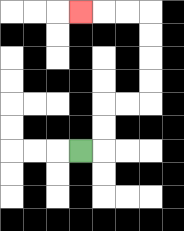{'start': '[3, 6]', 'end': '[3, 0]', 'path_directions': 'R,U,U,R,R,U,U,U,U,L,L,L', 'path_coordinates': '[[3, 6], [4, 6], [4, 5], [4, 4], [5, 4], [6, 4], [6, 3], [6, 2], [6, 1], [6, 0], [5, 0], [4, 0], [3, 0]]'}